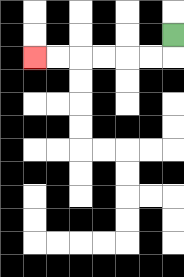{'start': '[7, 1]', 'end': '[1, 2]', 'path_directions': 'D,L,L,L,L,L,L', 'path_coordinates': '[[7, 1], [7, 2], [6, 2], [5, 2], [4, 2], [3, 2], [2, 2], [1, 2]]'}